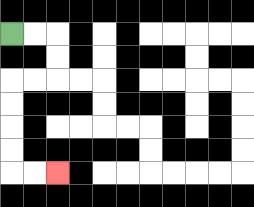{'start': '[0, 1]', 'end': '[2, 7]', 'path_directions': 'R,R,D,D,L,L,D,D,D,D,R,R', 'path_coordinates': '[[0, 1], [1, 1], [2, 1], [2, 2], [2, 3], [1, 3], [0, 3], [0, 4], [0, 5], [0, 6], [0, 7], [1, 7], [2, 7]]'}